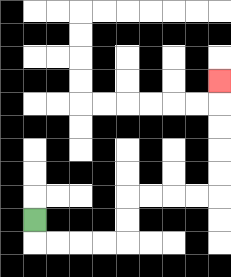{'start': '[1, 9]', 'end': '[9, 3]', 'path_directions': 'D,R,R,R,R,U,U,R,R,R,R,U,U,U,U,U', 'path_coordinates': '[[1, 9], [1, 10], [2, 10], [3, 10], [4, 10], [5, 10], [5, 9], [5, 8], [6, 8], [7, 8], [8, 8], [9, 8], [9, 7], [9, 6], [9, 5], [9, 4], [9, 3]]'}